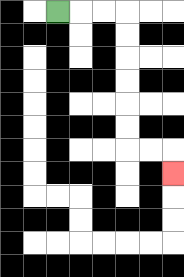{'start': '[2, 0]', 'end': '[7, 7]', 'path_directions': 'R,R,R,D,D,D,D,D,D,R,R,D', 'path_coordinates': '[[2, 0], [3, 0], [4, 0], [5, 0], [5, 1], [5, 2], [5, 3], [5, 4], [5, 5], [5, 6], [6, 6], [7, 6], [7, 7]]'}